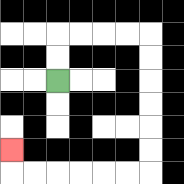{'start': '[2, 3]', 'end': '[0, 6]', 'path_directions': 'U,U,R,R,R,R,D,D,D,D,D,D,L,L,L,L,L,L,U', 'path_coordinates': '[[2, 3], [2, 2], [2, 1], [3, 1], [4, 1], [5, 1], [6, 1], [6, 2], [6, 3], [6, 4], [6, 5], [6, 6], [6, 7], [5, 7], [4, 7], [3, 7], [2, 7], [1, 7], [0, 7], [0, 6]]'}